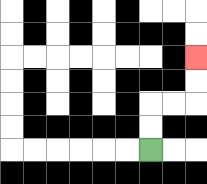{'start': '[6, 6]', 'end': '[8, 2]', 'path_directions': 'U,U,R,R,U,U', 'path_coordinates': '[[6, 6], [6, 5], [6, 4], [7, 4], [8, 4], [8, 3], [8, 2]]'}